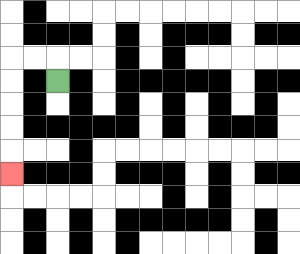{'start': '[2, 3]', 'end': '[0, 7]', 'path_directions': 'U,L,L,D,D,D,D,D', 'path_coordinates': '[[2, 3], [2, 2], [1, 2], [0, 2], [0, 3], [0, 4], [0, 5], [0, 6], [0, 7]]'}